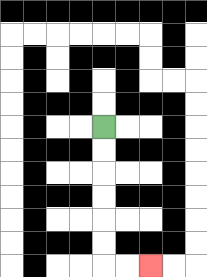{'start': '[4, 5]', 'end': '[6, 11]', 'path_directions': 'D,D,D,D,D,D,R,R', 'path_coordinates': '[[4, 5], [4, 6], [4, 7], [4, 8], [4, 9], [4, 10], [4, 11], [5, 11], [6, 11]]'}